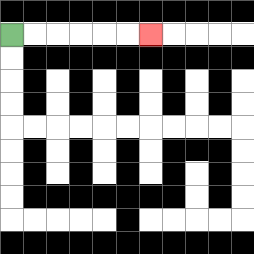{'start': '[0, 1]', 'end': '[6, 1]', 'path_directions': 'R,R,R,R,R,R', 'path_coordinates': '[[0, 1], [1, 1], [2, 1], [3, 1], [4, 1], [5, 1], [6, 1]]'}